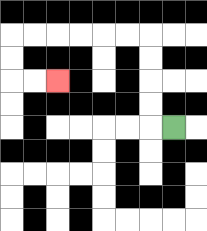{'start': '[7, 5]', 'end': '[2, 3]', 'path_directions': 'L,U,U,U,U,L,L,L,L,L,L,D,D,R,R', 'path_coordinates': '[[7, 5], [6, 5], [6, 4], [6, 3], [6, 2], [6, 1], [5, 1], [4, 1], [3, 1], [2, 1], [1, 1], [0, 1], [0, 2], [0, 3], [1, 3], [2, 3]]'}